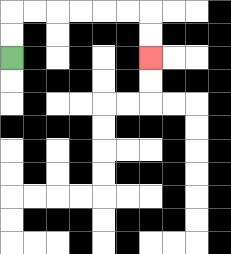{'start': '[0, 2]', 'end': '[6, 2]', 'path_directions': 'U,U,R,R,R,R,R,R,D,D', 'path_coordinates': '[[0, 2], [0, 1], [0, 0], [1, 0], [2, 0], [3, 0], [4, 0], [5, 0], [6, 0], [6, 1], [6, 2]]'}